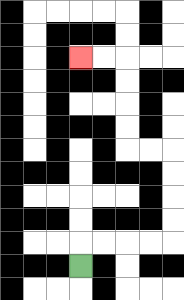{'start': '[3, 11]', 'end': '[3, 2]', 'path_directions': 'U,R,R,R,R,U,U,U,U,L,L,U,U,U,U,L,L', 'path_coordinates': '[[3, 11], [3, 10], [4, 10], [5, 10], [6, 10], [7, 10], [7, 9], [7, 8], [7, 7], [7, 6], [6, 6], [5, 6], [5, 5], [5, 4], [5, 3], [5, 2], [4, 2], [3, 2]]'}